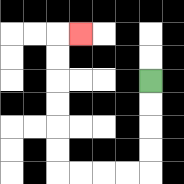{'start': '[6, 3]', 'end': '[3, 1]', 'path_directions': 'D,D,D,D,L,L,L,L,U,U,U,U,U,U,R', 'path_coordinates': '[[6, 3], [6, 4], [6, 5], [6, 6], [6, 7], [5, 7], [4, 7], [3, 7], [2, 7], [2, 6], [2, 5], [2, 4], [2, 3], [2, 2], [2, 1], [3, 1]]'}